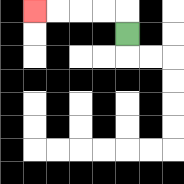{'start': '[5, 1]', 'end': '[1, 0]', 'path_directions': 'U,L,L,L,L', 'path_coordinates': '[[5, 1], [5, 0], [4, 0], [3, 0], [2, 0], [1, 0]]'}